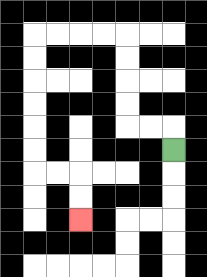{'start': '[7, 6]', 'end': '[3, 9]', 'path_directions': 'U,L,L,U,U,U,U,L,L,L,L,D,D,D,D,D,D,R,R,D,D', 'path_coordinates': '[[7, 6], [7, 5], [6, 5], [5, 5], [5, 4], [5, 3], [5, 2], [5, 1], [4, 1], [3, 1], [2, 1], [1, 1], [1, 2], [1, 3], [1, 4], [1, 5], [1, 6], [1, 7], [2, 7], [3, 7], [3, 8], [3, 9]]'}